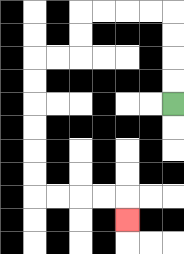{'start': '[7, 4]', 'end': '[5, 9]', 'path_directions': 'U,U,U,U,L,L,L,L,D,D,L,L,D,D,D,D,D,D,R,R,R,R,D', 'path_coordinates': '[[7, 4], [7, 3], [7, 2], [7, 1], [7, 0], [6, 0], [5, 0], [4, 0], [3, 0], [3, 1], [3, 2], [2, 2], [1, 2], [1, 3], [1, 4], [1, 5], [1, 6], [1, 7], [1, 8], [2, 8], [3, 8], [4, 8], [5, 8], [5, 9]]'}